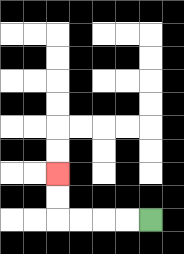{'start': '[6, 9]', 'end': '[2, 7]', 'path_directions': 'L,L,L,L,U,U', 'path_coordinates': '[[6, 9], [5, 9], [4, 9], [3, 9], [2, 9], [2, 8], [2, 7]]'}